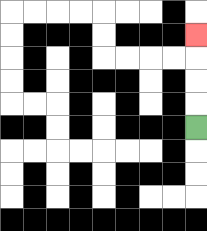{'start': '[8, 5]', 'end': '[8, 1]', 'path_directions': 'U,U,U,U', 'path_coordinates': '[[8, 5], [8, 4], [8, 3], [8, 2], [8, 1]]'}